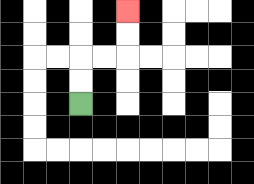{'start': '[3, 4]', 'end': '[5, 0]', 'path_directions': 'U,U,R,R,U,U', 'path_coordinates': '[[3, 4], [3, 3], [3, 2], [4, 2], [5, 2], [5, 1], [5, 0]]'}